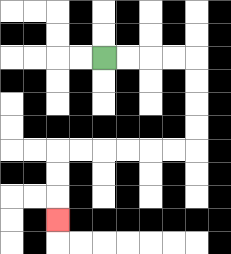{'start': '[4, 2]', 'end': '[2, 9]', 'path_directions': 'R,R,R,R,D,D,D,D,L,L,L,L,L,L,D,D,D', 'path_coordinates': '[[4, 2], [5, 2], [6, 2], [7, 2], [8, 2], [8, 3], [8, 4], [8, 5], [8, 6], [7, 6], [6, 6], [5, 6], [4, 6], [3, 6], [2, 6], [2, 7], [2, 8], [2, 9]]'}